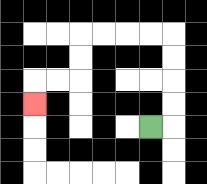{'start': '[6, 5]', 'end': '[1, 4]', 'path_directions': 'R,U,U,U,U,L,L,L,L,D,D,L,L,D', 'path_coordinates': '[[6, 5], [7, 5], [7, 4], [7, 3], [7, 2], [7, 1], [6, 1], [5, 1], [4, 1], [3, 1], [3, 2], [3, 3], [2, 3], [1, 3], [1, 4]]'}